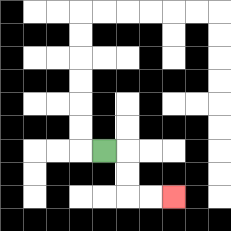{'start': '[4, 6]', 'end': '[7, 8]', 'path_directions': 'R,D,D,R,R', 'path_coordinates': '[[4, 6], [5, 6], [5, 7], [5, 8], [6, 8], [7, 8]]'}